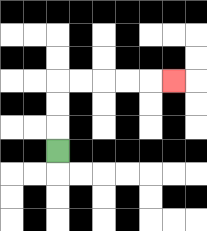{'start': '[2, 6]', 'end': '[7, 3]', 'path_directions': 'U,U,U,R,R,R,R,R', 'path_coordinates': '[[2, 6], [2, 5], [2, 4], [2, 3], [3, 3], [4, 3], [5, 3], [6, 3], [7, 3]]'}